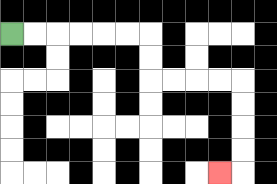{'start': '[0, 1]', 'end': '[9, 7]', 'path_directions': 'R,R,R,R,R,R,D,D,R,R,R,R,D,D,D,D,L', 'path_coordinates': '[[0, 1], [1, 1], [2, 1], [3, 1], [4, 1], [5, 1], [6, 1], [6, 2], [6, 3], [7, 3], [8, 3], [9, 3], [10, 3], [10, 4], [10, 5], [10, 6], [10, 7], [9, 7]]'}